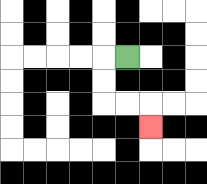{'start': '[5, 2]', 'end': '[6, 5]', 'path_directions': 'L,D,D,R,R,D', 'path_coordinates': '[[5, 2], [4, 2], [4, 3], [4, 4], [5, 4], [6, 4], [6, 5]]'}